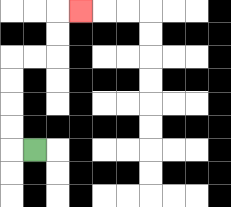{'start': '[1, 6]', 'end': '[3, 0]', 'path_directions': 'L,U,U,U,U,R,R,U,U,R', 'path_coordinates': '[[1, 6], [0, 6], [0, 5], [0, 4], [0, 3], [0, 2], [1, 2], [2, 2], [2, 1], [2, 0], [3, 0]]'}